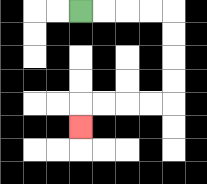{'start': '[3, 0]', 'end': '[3, 5]', 'path_directions': 'R,R,R,R,D,D,D,D,L,L,L,L,D', 'path_coordinates': '[[3, 0], [4, 0], [5, 0], [6, 0], [7, 0], [7, 1], [7, 2], [7, 3], [7, 4], [6, 4], [5, 4], [4, 4], [3, 4], [3, 5]]'}